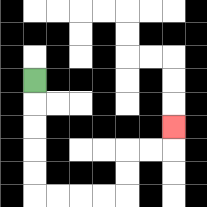{'start': '[1, 3]', 'end': '[7, 5]', 'path_directions': 'D,D,D,D,D,R,R,R,R,U,U,R,R,U', 'path_coordinates': '[[1, 3], [1, 4], [1, 5], [1, 6], [1, 7], [1, 8], [2, 8], [3, 8], [4, 8], [5, 8], [5, 7], [5, 6], [6, 6], [7, 6], [7, 5]]'}